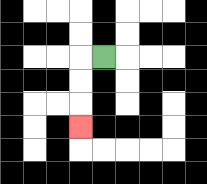{'start': '[4, 2]', 'end': '[3, 5]', 'path_directions': 'L,D,D,D', 'path_coordinates': '[[4, 2], [3, 2], [3, 3], [3, 4], [3, 5]]'}